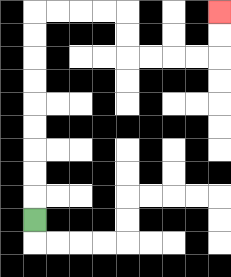{'start': '[1, 9]', 'end': '[9, 0]', 'path_directions': 'U,U,U,U,U,U,U,U,U,R,R,R,R,D,D,R,R,R,R,U,U', 'path_coordinates': '[[1, 9], [1, 8], [1, 7], [1, 6], [1, 5], [1, 4], [1, 3], [1, 2], [1, 1], [1, 0], [2, 0], [3, 0], [4, 0], [5, 0], [5, 1], [5, 2], [6, 2], [7, 2], [8, 2], [9, 2], [9, 1], [9, 0]]'}